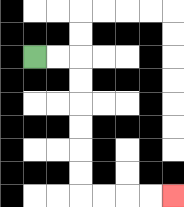{'start': '[1, 2]', 'end': '[7, 8]', 'path_directions': 'R,R,D,D,D,D,D,D,R,R,R,R', 'path_coordinates': '[[1, 2], [2, 2], [3, 2], [3, 3], [3, 4], [3, 5], [3, 6], [3, 7], [3, 8], [4, 8], [5, 8], [6, 8], [7, 8]]'}